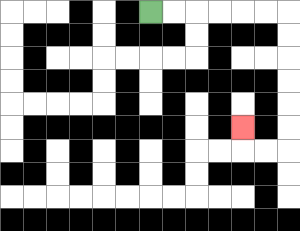{'start': '[6, 0]', 'end': '[10, 5]', 'path_directions': 'R,R,R,R,R,R,D,D,D,D,D,D,L,L,U', 'path_coordinates': '[[6, 0], [7, 0], [8, 0], [9, 0], [10, 0], [11, 0], [12, 0], [12, 1], [12, 2], [12, 3], [12, 4], [12, 5], [12, 6], [11, 6], [10, 6], [10, 5]]'}